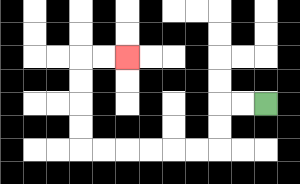{'start': '[11, 4]', 'end': '[5, 2]', 'path_directions': 'L,L,D,D,L,L,L,L,L,L,U,U,U,U,R,R', 'path_coordinates': '[[11, 4], [10, 4], [9, 4], [9, 5], [9, 6], [8, 6], [7, 6], [6, 6], [5, 6], [4, 6], [3, 6], [3, 5], [3, 4], [3, 3], [3, 2], [4, 2], [5, 2]]'}